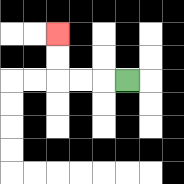{'start': '[5, 3]', 'end': '[2, 1]', 'path_directions': 'L,L,L,U,U', 'path_coordinates': '[[5, 3], [4, 3], [3, 3], [2, 3], [2, 2], [2, 1]]'}